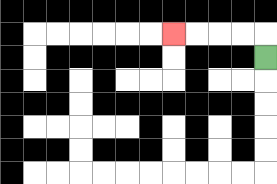{'start': '[11, 2]', 'end': '[7, 1]', 'path_directions': 'U,L,L,L,L', 'path_coordinates': '[[11, 2], [11, 1], [10, 1], [9, 1], [8, 1], [7, 1]]'}